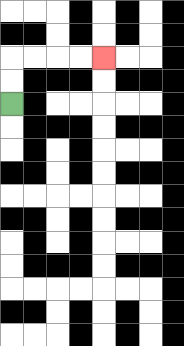{'start': '[0, 4]', 'end': '[4, 2]', 'path_directions': 'U,U,R,R,R,R', 'path_coordinates': '[[0, 4], [0, 3], [0, 2], [1, 2], [2, 2], [3, 2], [4, 2]]'}